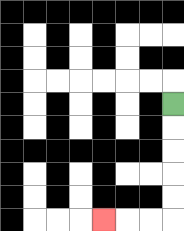{'start': '[7, 4]', 'end': '[4, 9]', 'path_directions': 'D,D,D,D,D,L,L,L', 'path_coordinates': '[[7, 4], [7, 5], [7, 6], [7, 7], [7, 8], [7, 9], [6, 9], [5, 9], [4, 9]]'}